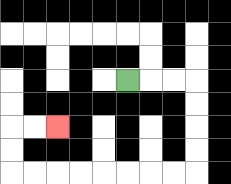{'start': '[5, 3]', 'end': '[2, 5]', 'path_directions': 'R,R,R,D,D,D,D,L,L,L,L,L,L,L,L,U,U,R,R', 'path_coordinates': '[[5, 3], [6, 3], [7, 3], [8, 3], [8, 4], [8, 5], [8, 6], [8, 7], [7, 7], [6, 7], [5, 7], [4, 7], [3, 7], [2, 7], [1, 7], [0, 7], [0, 6], [0, 5], [1, 5], [2, 5]]'}